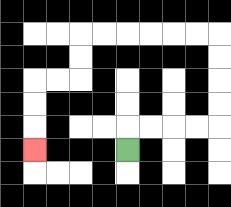{'start': '[5, 6]', 'end': '[1, 6]', 'path_directions': 'U,R,R,R,R,U,U,U,U,L,L,L,L,L,L,D,D,L,L,D,D,D', 'path_coordinates': '[[5, 6], [5, 5], [6, 5], [7, 5], [8, 5], [9, 5], [9, 4], [9, 3], [9, 2], [9, 1], [8, 1], [7, 1], [6, 1], [5, 1], [4, 1], [3, 1], [3, 2], [3, 3], [2, 3], [1, 3], [1, 4], [1, 5], [1, 6]]'}